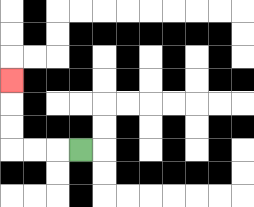{'start': '[3, 6]', 'end': '[0, 3]', 'path_directions': 'L,L,L,U,U,U', 'path_coordinates': '[[3, 6], [2, 6], [1, 6], [0, 6], [0, 5], [0, 4], [0, 3]]'}